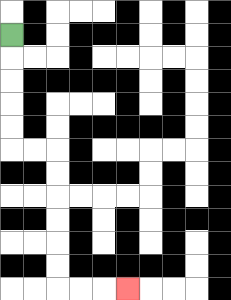{'start': '[0, 1]', 'end': '[5, 12]', 'path_directions': 'D,D,D,D,D,R,R,D,D,D,D,D,D,R,R,R', 'path_coordinates': '[[0, 1], [0, 2], [0, 3], [0, 4], [0, 5], [0, 6], [1, 6], [2, 6], [2, 7], [2, 8], [2, 9], [2, 10], [2, 11], [2, 12], [3, 12], [4, 12], [5, 12]]'}